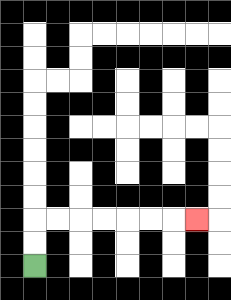{'start': '[1, 11]', 'end': '[8, 9]', 'path_directions': 'U,U,R,R,R,R,R,R,R', 'path_coordinates': '[[1, 11], [1, 10], [1, 9], [2, 9], [3, 9], [4, 9], [5, 9], [6, 9], [7, 9], [8, 9]]'}